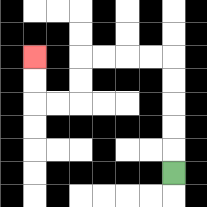{'start': '[7, 7]', 'end': '[1, 2]', 'path_directions': 'U,U,U,U,U,L,L,L,L,D,D,L,L,U,U', 'path_coordinates': '[[7, 7], [7, 6], [7, 5], [7, 4], [7, 3], [7, 2], [6, 2], [5, 2], [4, 2], [3, 2], [3, 3], [3, 4], [2, 4], [1, 4], [1, 3], [1, 2]]'}